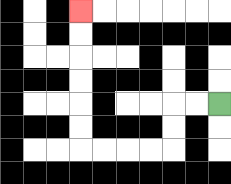{'start': '[9, 4]', 'end': '[3, 0]', 'path_directions': 'L,L,D,D,L,L,L,L,U,U,U,U,U,U', 'path_coordinates': '[[9, 4], [8, 4], [7, 4], [7, 5], [7, 6], [6, 6], [5, 6], [4, 6], [3, 6], [3, 5], [3, 4], [3, 3], [3, 2], [3, 1], [3, 0]]'}